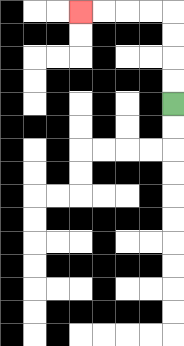{'start': '[7, 4]', 'end': '[3, 0]', 'path_directions': 'U,U,U,U,L,L,L,L', 'path_coordinates': '[[7, 4], [7, 3], [7, 2], [7, 1], [7, 0], [6, 0], [5, 0], [4, 0], [3, 0]]'}